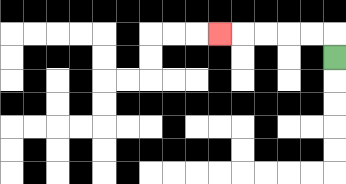{'start': '[14, 2]', 'end': '[9, 1]', 'path_directions': 'U,L,L,L,L,L', 'path_coordinates': '[[14, 2], [14, 1], [13, 1], [12, 1], [11, 1], [10, 1], [9, 1]]'}